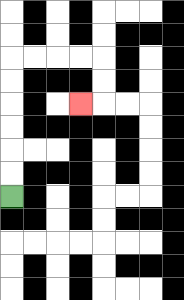{'start': '[0, 8]', 'end': '[3, 4]', 'path_directions': 'U,U,U,U,U,U,R,R,R,R,D,D,L', 'path_coordinates': '[[0, 8], [0, 7], [0, 6], [0, 5], [0, 4], [0, 3], [0, 2], [1, 2], [2, 2], [3, 2], [4, 2], [4, 3], [4, 4], [3, 4]]'}